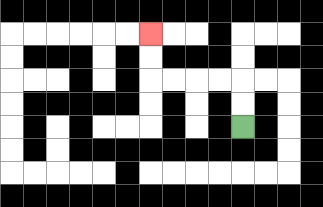{'start': '[10, 5]', 'end': '[6, 1]', 'path_directions': 'U,U,L,L,L,L,U,U', 'path_coordinates': '[[10, 5], [10, 4], [10, 3], [9, 3], [8, 3], [7, 3], [6, 3], [6, 2], [6, 1]]'}